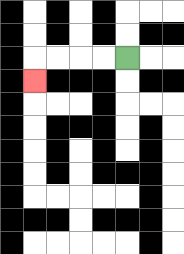{'start': '[5, 2]', 'end': '[1, 3]', 'path_directions': 'L,L,L,L,D', 'path_coordinates': '[[5, 2], [4, 2], [3, 2], [2, 2], [1, 2], [1, 3]]'}